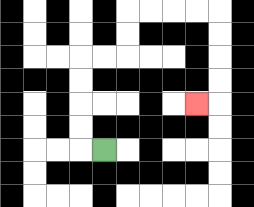{'start': '[4, 6]', 'end': '[8, 4]', 'path_directions': 'L,U,U,U,U,R,R,U,U,R,R,R,R,D,D,D,D,L', 'path_coordinates': '[[4, 6], [3, 6], [3, 5], [3, 4], [3, 3], [3, 2], [4, 2], [5, 2], [5, 1], [5, 0], [6, 0], [7, 0], [8, 0], [9, 0], [9, 1], [9, 2], [9, 3], [9, 4], [8, 4]]'}